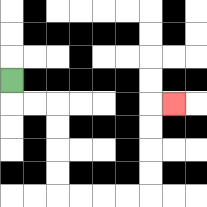{'start': '[0, 3]', 'end': '[7, 4]', 'path_directions': 'D,R,R,D,D,D,D,R,R,R,R,U,U,U,U,R', 'path_coordinates': '[[0, 3], [0, 4], [1, 4], [2, 4], [2, 5], [2, 6], [2, 7], [2, 8], [3, 8], [4, 8], [5, 8], [6, 8], [6, 7], [6, 6], [6, 5], [6, 4], [7, 4]]'}